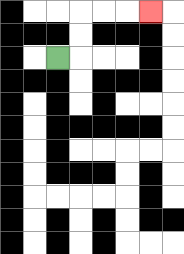{'start': '[2, 2]', 'end': '[6, 0]', 'path_directions': 'R,U,U,R,R,R', 'path_coordinates': '[[2, 2], [3, 2], [3, 1], [3, 0], [4, 0], [5, 0], [6, 0]]'}